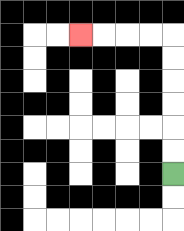{'start': '[7, 7]', 'end': '[3, 1]', 'path_directions': 'U,U,U,U,U,U,L,L,L,L', 'path_coordinates': '[[7, 7], [7, 6], [7, 5], [7, 4], [7, 3], [7, 2], [7, 1], [6, 1], [5, 1], [4, 1], [3, 1]]'}